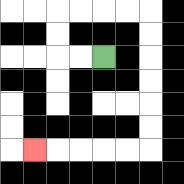{'start': '[4, 2]', 'end': '[1, 6]', 'path_directions': 'L,L,U,U,R,R,R,R,D,D,D,D,D,D,L,L,L,L,L', 'path_coordinates': '[[4, 2], [3, 2], [2, 2], [2, 1], [2, 0], [3, 0], [4, 0], [5, 0], [6, 0], [6, 1], [6, 2], [6, 3], [6, 4], [6, 5], [6, 6], [5, 6], [4, 6], [3, 6], [2, 6], [1, 6]]'}